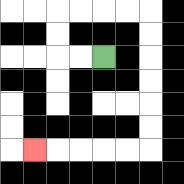{'start': '[4, 2]', 'end': '[1, 6]', 'path_directions': 'L,L,U,U,R,R,R,R,D,D,D,D,D,D,L,L,L,L,L', 'path_coordinates': '[[4, 2], [3, 2], [2, 2], [2, 1], [2, 0], [3, 0], [4, 0], [5, 0], [6, 0], [6, 1], [6, 2], [6, 3], [6, 4], [6, 5], [6, 6], [5, 6], [4, 6], [3, 6], [2, 6], [1, 6]]'}